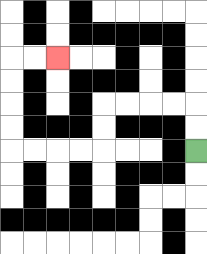{'start': '[8, 6]', 'end': '[2, 2]', 'path_directions': 'U,U,L,L,L,L,D,D,L,L,L,L,U,U,U,U,R,R', 'path_coordinates': '[[8, 6], [8, 5], [8, 4], [7, 4], [6, 4], [5, 4], [4, 4], [4, 5], [4, 6], [3, 6], [2, 6], [1, 6], [0, 6], [0, 5], [0, 4], [0, 3], [0, 2], [1, 2], [2, 2]]'}